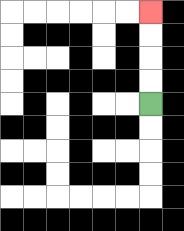{'start': '[6, 4]', 'end': '[6, 0]', 'path_directions': 'U,U,U,U', 'path_coordinates': '[[6, 4], [6, 3], [6, 2], [6, 1], [6, 0]]'}